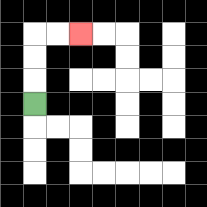{'start': '[1, 4]', 'end': '[3, 1]', 'path_directions': 'U,U,U,R,R', 'path_coordinates': '[[1, 4], [1, 3], [1, 2], [1, 1], [2, 1], [3, 1]]'}